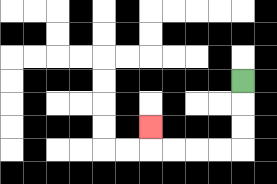{'start': '[10, 3]', 'end': '[6, 5]', 'path_directions': 'D,D,D,L,L,L,L,U', 'path_coordinates': '[[10, 3], [10, 4], [10, 5], [10, 6], [9, 6], [8, 6], [7, 6], [6, 6], [6, 5]]'}